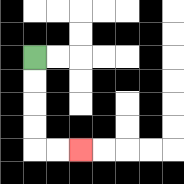{'start': '[1, 2]', 'end': '[3, 6]', 'path_directions': 'D,D,D,D,R,R', 'path_coordinates': '[[1, 2], [1, 3], [1, 4], [1, 5], [1, 6], [2, 6], [3, 6]]'}